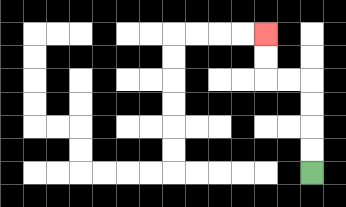{'start': '[13, 7]', 'end': '[11, 1]', 'path_directions': 'U,U,U,U,L,L,U,U', 'path_coordinates': '[[13, 7], [13, 6], [13, 5], [13, 4], [13, 3], [12, 3], [11, 3], [11, 2], [11, 1]]'}